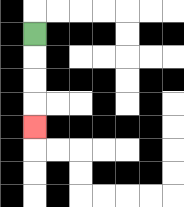{'start': '[1, 1]', 'end': '[1, 5]', 'path_directions': 'D,D,D,D', 'path_coordinates': '[[1, 1], [1, 2], [1, 3], [1, 4], [1, 5]]'}